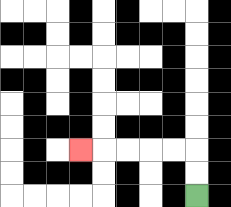{'start': '[8, 8]', 'end': '[3, 6]', 'path_directions': 'U,U,L,L,L,L,L', 'path_coordinates': '[[8, 8], [8, 7], [8, 6], [7, 6], [6, 6], [5, 6], [4, 6], [3, 6]]'}